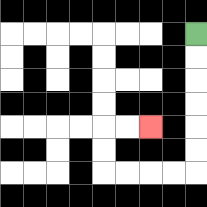{'start': '[8, 1]', 'end': '[6, 5]', 'path_directions': 'D,D,D,D,D,D,L,L,L,L,U,U,R,R', 'path_coordinates': '[[8, 1], [8, 2], [8, 3], [8, 4], [8, 5], [8, 6], [8, 7], [7, 7], [6, 7], [5, 7], [4, 7], [4, 6], [4, 5], [5, 5], [6, 5]]'}